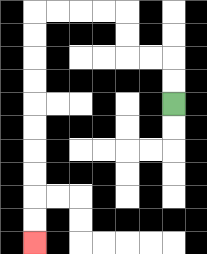{'start': '[7, 4]', 'end': '[1, 10]', 'path_directions': 'U,U,L,L,U,U,L,L,L,L,D,D,D,D,D,D,D,D,D,D', 'path_coordinates': '[[7, 4], [7, 3], [7, 2], [6, 2], [5, 2], [5, 1], [5, 0], [4, 0], [3, 0], [2, 0], [1, 0], [1, 1], [1, 2], [1, 3], [1, 4], [1, 5], [1, 6], [1, 7], [1, 8], [1, 9], [1, 10]]'}